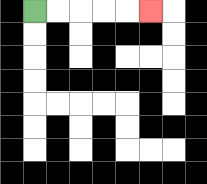{'start': '[1, 0]', 'end': '[6, 0]', 'path_directions': 'R,R,R,R,R', 'path_coordinates': '[[1, 0], [2, 0], [3, 0], [4, 0], [5, 0], [6, 0]]'}